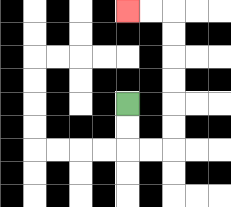{'start': '[5, 4]', 'end': '[5, 0]', 'path_directions': 'D,D,R,R,U,U,U,U,U,U,L,L', 'path_coordinates': '[[5, 4], [5, 5], [5, 6], [6, 6], [7, 6], [7, 5], [7, 4], [7, 3], [7, 2], [7, 1], [7, 0], [6, 0], [5, 0]]'}